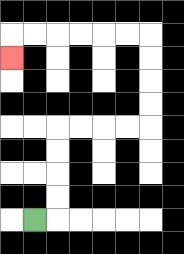{'start': '[1, 9]', 'end': '[0, 2]', 'path_directions': 'R,U,U,U,U,R,R,R,R,U,U,U,U,L,L,L,L,L,L,D', 'path_coordinates': '[[1, 9], [2, 9], [2, 8], [2, 7], [2, 6], [2, 5], [3, 5], [4, 5], [5, 5], [6, 5], [6, 4], [6, 3], [6, 2], [6, 1], [5, 1], [4, 1], [3, 1], [2, 1], [1, 1], [0, 1], [0, 2]]'}